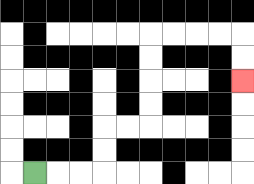{'start': '[1, 7]', 'end': '[10, 3]', 'path_directions': 'R,R,R,U,U,R,R,U,U,U,U,R,R,R,R,D,D', 'path_coordinates': '[[1, 7], [2, 7], [3, 7], [4, 7], [4, 6], [4, 5], [5, 5], [6, 5], [6, 4], [6, 3], [6, 2], [6, 1], [7, 1], [8, 1], [9, 1], [10, 1], [10, 2], [10, 3]]'}